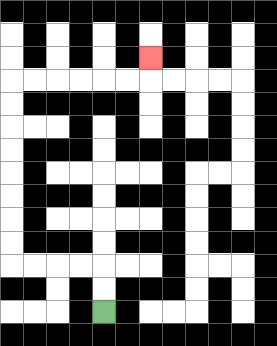{'start': '[4, 13]', 'end': '[6, 2]', 'path_directions': 'U,U,L,L,L,L,U,U,U,U,U,U,U,U,R,R,R,R,R,R,U', 'path_coordinates': '[[4, 13], [4, 12], [4, 11], [3, 11], [2, 11], [1, 11], [0, 11], [0, 10], [0, 9], [0, 8], [0, 7], [0, 6], [0, 5], [0, 4], [0, 3], [1, 3], [2, 3], [3, 3], [4, 3], [5, 3], [6, 3], [6, 2]]'}